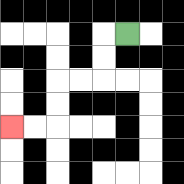{'start': '[5, 1]', 'end': '[0, 5]', 'path_directions': 'L,D,D,L,L,D,D,L,L', 'path_coordinates': '[[5, 1], [4, 1], [4, 2], [4, 3], [3, 3], [2, 3], [2, 4], [2, 5], [1, 5], [0, 5]]'}